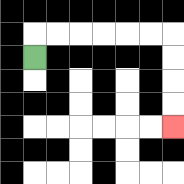{'start': '[1, 2]', 'end': '[7, 5]', 'path_directions': 'U,R,R,R,R,R,R,D,D,D,D', 'path_coordinates': '[[1, 2], [1, 1], [2, 1], [3, 1], [4, 1], [5, 1], [6, 1], [7, 1], [7, 2], [7, 3], [7, 4], [7, 5]]'}